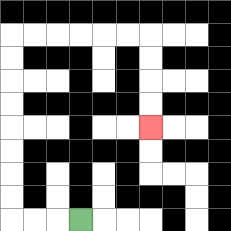{'start': '[3, 9]', 'end': '[6, 5]', 'path_directions': 'L,L,L,U,U,U,U,U,U,U,U,R,R,R,R,R,R,D,D,D,D', 'path_coordinates': '[[3, 9], [2, 9], [1, 9], [0, 9], [0, 8], [0, 7], [0, 6], [0, 5], [0, 4], [0, 3], [0, 2], [0, 1], [1, 1], [2, 1], [3, 1], [4, 1], [5, 1], [6, 1], [6, 2], [6, 3], [6, 4], [6, 5]]'}